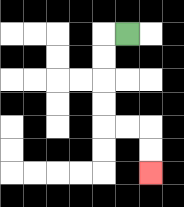{'start': '[5, 1]', 'end': '[6, 7]', 'path_directions': 'L,D,D,D,D,R,R,D,D', 'path_coordinates': '[[5, 1], [4, 1], [4, 2], [4, 3], [4, 4], [4, 5], [5, 5], [6, 5], [6, 6], [6, 7]]'}